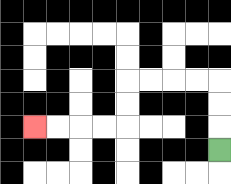{'start': '[9, 6]', 'end': '[1, 5]', 'path_directions': 'U,U,U,L,L,L,L,D,D,L,L,L,L', 'path_coordinates': '[[9, 6], [9, 5], [9, 4], [9, 3], [8, 3], [7, 3], [6, 3], [5, 3], [5, 4], [5, 5], [4, 5], [3, 5], [2, 5], [1, 5]]'}